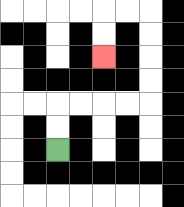{'start': '[2, 6]', 'end': '[4, 2]', 'path_directions': 'U,U,R,R,R,R,U,U,U,U,L,L,D,D', 'path_coordinates': '[[2, 6], [2, 5], [2, 4], [3, 4], [4, 4], [5, 4], [6, 4], [6, 3], [6, 2], [6, 1], [6, 0], [5, 0], [4, 0], [4, 1], [4, 2]]'}